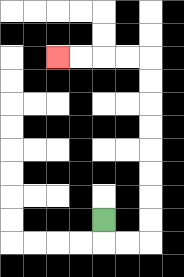{'start': '[4, 9]', 'end': '[2, 2]', 'path_directions': 'D,R,R,U,U,U,U,U,U,U,U,L,L,L,L', 'path_coordinates': '[[4, 9], [4, 10], [5, 10], [6, 10], [6, 9], [6, 8], [6, 7], [6, 6], [6, 5], [6, 4], [6, 3], [6, 2], [5, 2], [4, 2], [3, 2], [2, 2]]'}